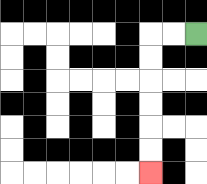{'start': '[8, 1]', 'end': '[6, 7]', 'path_directions': 'L,L,D,D,D,D,D,D', 'path_coordinates': '[[8, 1], [7, 1], [6, 1], [6, 2], [6, 3], [6, 4], [6, 5], [6, 6], [6, 7]]'}